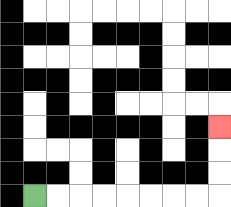{'start': '[1, 8]', 'end': '[9, 5]', 'path_directions': 'R,R,R,R,R,R,R,R,U,U,U', 'path_coordinates': '[[1, 8], [2, 8], [3, 8], [4, 8], [5, 8], [6, 8], [7, 8], [8, 8], [9, 8], [9, 7], [9, 6], [9, 5]]'}